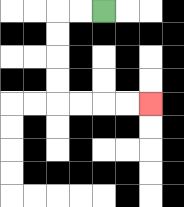{'start': '[4, 0]', 'end': '[6, 4]', 'path_directions': 'L,L,D,D,D,D,R,R,R,R', 'path_coordinates': '[[4, 0], [3, 0], [2, 0], [2, 1], [2, 2], [2, 3], [2, 4], [3, 4], [4, 4], [5, 4], [6, 4]]'}